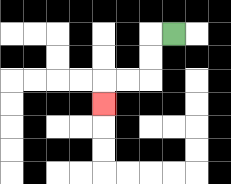{'start': '[7, 1]', 'end': '[4, 4]', 'path_directions': 'L,D,D,L,L,D', 'path_coordinates': '[[7, 1], [6, 1], [6, 2], [6, 3], [5, 3], [4, 3], [4, 4]]'}